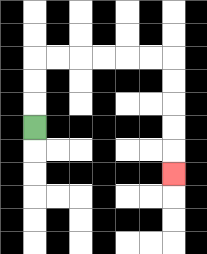{'start': '[1, 5]', 'end': '[7, 7]', 'path_directions': 'U,U,U,R,R,R,R,R,R,D,D,D,D,D', 'path_coordinates': '[[1, 5], [1, 4], [1, 3], [1, 2], [2, 2], [3, 2], [4, 2], [5, 2], [6, 2], [7, 2], [7, 3], [7, 4], [7, 5], [7, 6], [7, 7]]'}